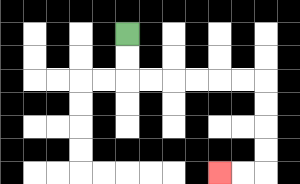{'start': '[5, 1]', 'end': '[9, 7]', 'path_directions': 'D,D,R,R,R,R,R,R,D,D,D,D,L,L', 'path_coordinates': '[[5, 1], [5, 2], [5, 3], [6, 3], [7, 3], [8, 3], [9, 3], [10, 3], [11, 3], [11, 4], [11, 5], [11, 6], [11, 7], [10, 7], [9, 7]]'}